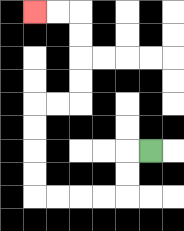{'start': '[6, 6]', 'end': '[1, 0]', 'path_directions': 'L,D,D,L,L,L,L,U,U,U,U,R,R,U,U,U,U,L,L', 'path_coordinates': '[[6, 6], [5, 6], [5, 7], [5, 8], [4, 8], [3, 8], [2, 8], [1, 8], [1, 7], [1, 6], [1, 5], [1, 4], [2, 4], [3, 4], [3, 3], [3, 2], [3, 1], [3, 0], [2, 0], [1, 0]]'}